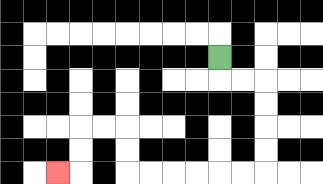{'start': '[9, 2]', 'end': '[2, 7]', 'path_directions': 'D,R,R,D,D,D,D,L,L,L,L,L,L,U,U,L,L,D,D,L', 'path_coordinates': '[[9, 2], [9, 3], [10, 3], [11, 3], [11, 4], [11, 5], [11, 6], [11, 7], [10, 7], [9, 7], [8, 7], [7, 7], [6, 7], [5, 7], [5, 6], [5, 5], [4, 5], [3, 5], [3, 6], [3, 7], [2, 7]]'}